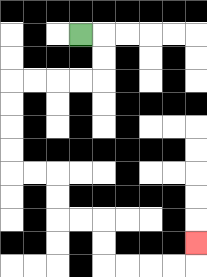{'start': '[3, 1]', 'end': '[8, 10]', 'path_directions': 'R,D,D,L,L,L,L,D,D,D,D,R,R,D,D,R,R,D,D,R,R,R,R,U', 'path_coordinates': '[[3, 1], [4, 1], [4, 2], [4, 3], [3, 3], [2, 3], [1, 3], [0, 3], [0, 4], [0, 5], [0, 6], [0, 7], [1, 7], [2, 7], [2, 8], [2, 9], [3, 9], [4, 9], [4, 10], [4, 11], [5, 11], [6, 11], [7, 11], [8, 11], [8, 10]]'}